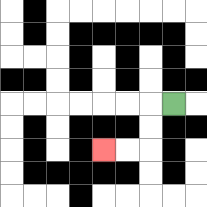{'start': '[7, 4]', 'end': '[4, 6]', 'path_directions': 'L,D,D,L,L', 'path_coordinates': '[[7, 4], [6, 4], [6, 5], [6, 6], [5, 6], [4, 6]]'}